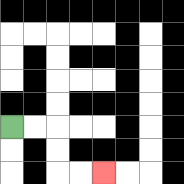{'start': '[0, 5]', 'end': '[4, 7]', 'path_directions': 'R,R,D,D,R,R', 'path_coordinates': '[[0, 5], [1, 5], [2, 5], [2, 6], [2, 7], [3, 7], [4, 7]]'}